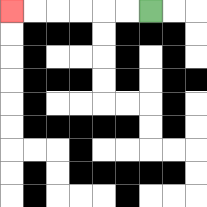{'start': '[6, 0]', 'end': '[0, 0]', 'path_directions': 'L,L,L,L,L,L', 'path_coordinates': '[[6, 0], [5, 0], [4, 0], [3, 0], [2, 0], [1, 0], [0, 0]]'}